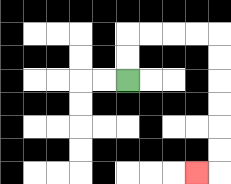{'start': '[5, 3]', 'end': '[8, 7]', 'path_directions': 'U,U,R,R,R,R,D,D,D,D,D,D,L', 'path_coordinates': '[[5, 3], [5, 2], [5, 1], [6, 1], [7, 1], [8, 1], [9, 1], [9, 2], [9, 3], [9, 4], [9, 5], [9, 6], [9, 7], [8, 7]]'}